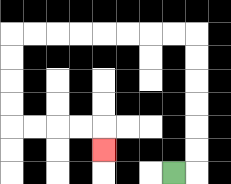{'start': '[7, 7]', 'end': '[4, 6]', 'path_directions': 'R,U,U,U,U,U,U,L,L,L,L,L,L,L,L,D,D,D,D,R,R,R,R,D', 'path_coordinates': '[[7, 7], [8, 7], [8, 6], [8, 5], [8, 4], [8, 3], [8, 2], [8, 1], [7, 1], [6, 1], [5, 1], [4, 1], [3, 1], [2, 1], [1, 1], [0, 1], [0, 2], [0, 3], [0, 4], [0, 5], [1, 5], [2, 5], [3, 5], [4, 5], [4, 6]]'}